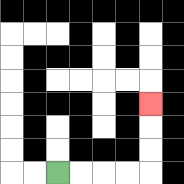{'start': '[2, 7]', 'end': '[6, 4]', 'path_directions': 'R,R,R,R,U,U,U', 'path_coordinates': '[[2, 7], [3, 7], [4, 7], [5, 7], [6, 7], [6, 6], [6, 5], [6, 4]]'}